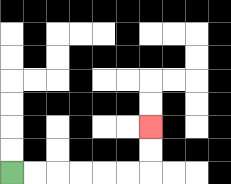{'start': '[0, 7]', 'end': '[6, 5]', 'path_directions': 'R,R,R,R,R,R,U,U', 'path_coordinates': '[[0, 7], [1, 7], [2, 7], [3, 7], [4, 7], [5, 7], [6, 7], [6, 6], [6, 5]]'}